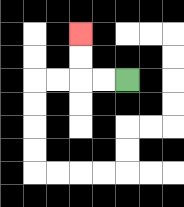{'start': '[5, 3]', 'end': '[3, 1]', 'path_directions': 'L,L,U,U', 'path_coordinates': '[[5, 3], [4, 3], [3, 3], [3, 2], [3, 1]]'}